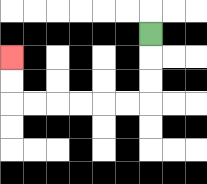{'start': '[6, 1]', 'end': '[0, 2]', 'path_directions': 'D,D,D,L,L,L,L,L,L,U,U', 'path_coordinates': '[[6, 1], [6, 2], [6, 3], [6, 4], [5, 4], [4, 4], [3, 4], [2, 4], [1, 4], [0, 4], [0, 3], [0, 2]]'}